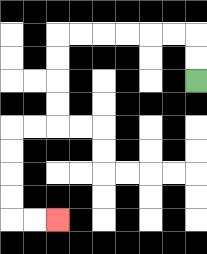{'start': '[8, 3]', 'end': '[2, 9]', 'path_directions': 'U,U,L,L,L,L,L,L,D,D,D,D,L,L,D,D,D,D,R,R', 'path_coordinates': '[[8, 3], [8, 2], [8, 1], [7, 1], [6, 1], [5, 1], [4, 1], [3, 1], [2, 1], [2, 2], [2, 3], [2, 4], [2, 5], [1, 5], [0, 5], [0, 6], [0, 7], [0, 8], [0, 9], [1, 9], [2, 9]]'}